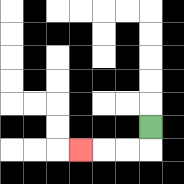{'start': '[6, 5]', 'end': '[3, 6]', 'path_directions': 'D,L,L,L', 'path_coordinates': '[[6, 5], [6, 6], [5, 6], [4, 6], [3, 6]]'}